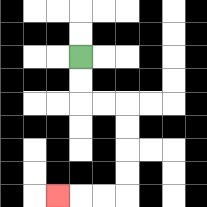{'start': '[3, 2]', 'end': '[2, 8]', 'path_directions': 'D,D,R,R,D,D,D,D,L,L,L', 'path_coordinates': '[[3, 2], [3, 3], [3, 4], [4, 4], [5, 4], [5, 5], [5, 6], [5, 7], [5, 8], [4, 8], [3, 8], [2, 8]]'}